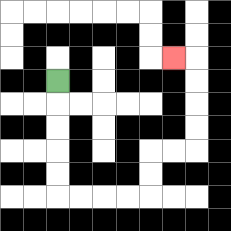{'start': '[2, 3]', 'end': '[7, 2]', 'path_directions': 'D,D,D,D,D,R,R,R,R,U,U,R,R,U,U,U,U,L', 'path_coordinates': '[[2, 3], [2, 4], [2, 5], [2, 6], [2, 7], [2, 8], [3, 8], [4, 8], [5, 8], [6, 8], [6, 7], [6, 6], [7, 6], [8, 6], [8, 5], [8, 4], [8, 3], [8, 2], [7, 2]]'}